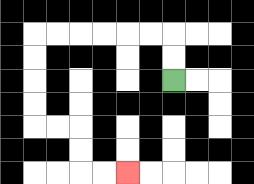{'start': '[7, 3]', 'end': '[5, 7]', 'path_directions': 'U,U,L,L,L,L,L,L,D,D,D,D,R,R,D,D,R,R', 'path_coordinates': '[[7, 3], [7, 2], [7, 1], [6, 1], [5, 1], [4, 1], [3, 1], [2, 1], [1, 1], [1, 2], [1, 3], [1, 4], [1, 5], [2, 5], [3, 5], [3, 6], [3, 7], [4, 7], [5, 7]]'}